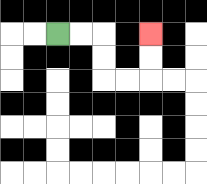{'start': '[2, 1]', 'end': '[6, 1]', 'path_directions': 'R,R,D,D,R,R,U,U', 'path_coordinates': '[[2, 1], [3, 1], [4, 1], [4, 2], [4, 3], [5, 3], [6, 3], [6, 2], [6, 1]]'}